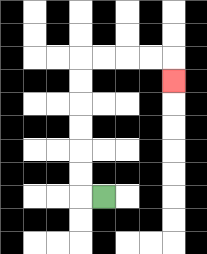{'start': '[4, 8]', 'end': '[7, 3]', 'path_directions': 'L,U,U,U,U,U,U,R,R,R,R,D', 'path_coordinates': '[[4, 8], [3, 8], [3, 7], [3, 6], [3, 5], [3, 4], [3, 3], [3, 2], [4, 2], [5, 2], [6, 2], [7, 2], [7, 3]]'}